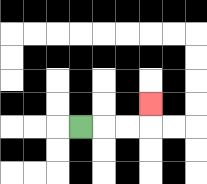{'start': '[3, 5]', 'end': '[6, 4]', 'path_directions': 'R,R,R,U', 'path_coordinates': '[[3, 5], [4, 5], [5, 5], [6, 5], [6, 4]]'}